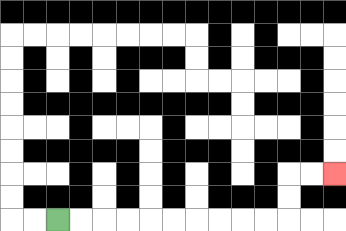{'start': '[2, 9]', 'end': '[14, 7]', 'path_directions': 'R,R,R,R,R,R,R,R,R,R,U,U,R,R', 'path_coordinates': '[[2, 9], [3, 9], [4, 9], [5, 9], [6, 9], [7, 9], [8, 9], [9, 9], [10, 9], [11, 9], [12, 9], [12, 8], [12, 7], [13, 7], [14, 7]]'}